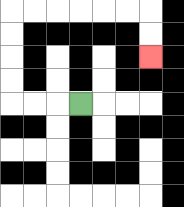{'start': '[3, 4]', 'end': '[6, 2]', 'path_directions': 'L,L,L,U,U,U,U,R,R,R,R,R,R,D,D', 'path_coordinates': '[[3, 4], [2, 4], [1, 4], [0, 4], [0, 3], [0, 2], [0, 1], [0, 0], [1, 0], [2, 0], [3, 0], [4, 0], [5, 0], [6, 0], [6, 1], [6, 2]]'}